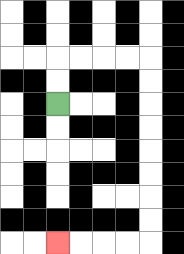{'start': '[2, 4]', 'end': '[2, 10]', 'path_directions': 'U,U,R,R,R,R,D,D,D,D,D,D,D,D,L,L,L,L', 'path_coordinates': '[[2, 4], [2, 3], [2, 2], [3, 2], [4, 2], [5, 2], [6, 2], [6, 3], [6, 4], [6, 5], [6, 6], [6, 7], [6, 8], [6, 9], [6, 10], [5, 10], [4, 10], [3, 10], [2, 10]]'}